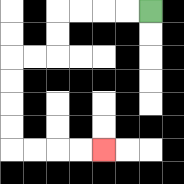{'start': '[6, 0]', 'end': '[4, 6]', 'path_directions': 'L,L,L,L,D,D,L,L,D,D,D,D,R,R,R,R', 'path_coordinates': '[[6, 0], [5, 0], [4, 0], [3, 0], [2, 0], [2, 1], [2, 2], [1, 2], [0, 2], [0, 3], [0, 4], [0, 5], [0, 6], [1, 6], [2, 6], [3, 6], [4, 6]]'}